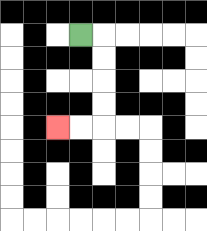{'start': '[3, 1]', 'end': '[2, 5]', 'path_directions': 'R,D,D,D,D,L,L', 'path_coordinates': '[[3, 1], [4, 1], [4, 2], [4, 3], [4, 4], [4, 5], [3, 5], [2, 5]]'}